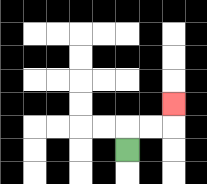{'start': '[5, 6]', 'end': '[7, 4]', 'path_directions': 'U,R,R,U', 'path_coordinates': '[[5, 6], [5, 5], [6, 5], [7, 5], [7, 4]]'}